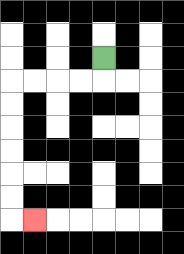{'start': '[4, 2]', 'end': '[1, 9]', 'path_directions': 'D,L,L,L,L,D,D,D,D,D,D,R', 'path_coordinates': '[[4, 2], [4, 3], [3, 3], [2, 3], [1, 3], [0, 3], [0, 4], [0, 5], [0, 6], [0, 7], [0, 8], [0, 9], [1, 9]]'}